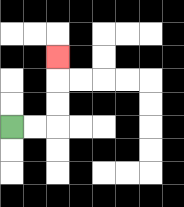{'start': '[0, 5]', 'end': '[2, 2]', 'path_directions': 'R,R,U,U,U', 'path_coordinates': '[[0, 5], [1, 5], [2, 5], [2, 4], [2, 3], [2, 2]]'}